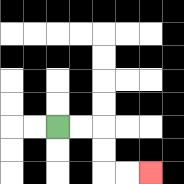{'start': '[2, 5]', 'end': '[6, 7]', 'path_directions': 'R,R,D,D,R,R', 'path_coordinates': '[[2, 5], [3, 5], [4, 5], [4, 6], [4, 7], [5, 7], [6, 7]]'}